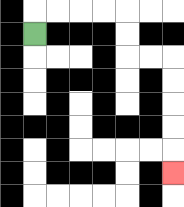{'start': '[1, 1]', 'end': '[7, 7]', 'path_directions': 'U,R,R,R,R,D,D,R,R,D,D,D,D,D', 'path_coordinates': '[[1, 1], [1, 0], [2, 0], [3, 0], [4, 0], [5, 0], [5, 1], [5, 2], [6, 2], [7, 2], [7, 3], [7, 4], [7, 5], [7, 6], [7, 7]]'}